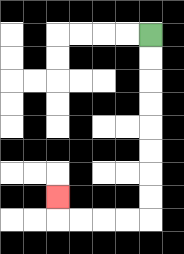{'start': '[6, 1]', 'end': '[2, 8]', 'path_directions': 'D,D,D,D,D,D,D,D,L,L,L,L,U', 'path_coordinates': '[[6, 1], [6, 2], [6, 3], [6, 4], [6, 5], [6, 6], [6, 7], [6, 8], [6, 9], [5, 9], [4, 9], [3, 9], [2, 9], [2, 8]]'}